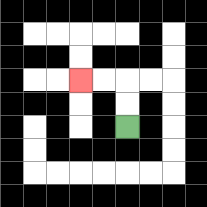{'start': '[5, 5]', 'end': '[3, 3]', 'path_directions': 'U,U,L,L', 'path_coordinates': '[[5, 5], [5, 4], [5, 3], [4, 3], [3, 3]]'}